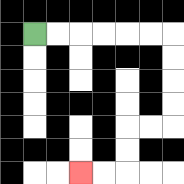{'start': '[1, 1]', 'end': '[3, 7]', 'path_directions': 'R,R,R,R,R,R,D,D,D,D,L,L,D,D,L,L', 'path_coordinates': '[[1, 1], [2, 1], [3, 1], [4, 1], [5, 1], [6, 1], [7, 1], [7, 2], [7, 3], [7, 4], [7, 5], [6, 5], [5, 5], [5, 6], [5, 7], [4, 7], [3, 7]]'}